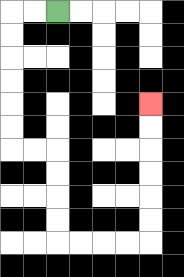{'start': '[2, 0]', 'end': '[6, 4]', 'path_directions': 'L,L,D,D,D,D,D,D,R,R,D,D,D,D,R,R,R,R,U,U,U,U,U,U', 'path_coordinates': '[[2, 0], [1, 0], [0, 0], [0, 1], [0, 2], [0, 3], [0, 4], [0, 5], [0, 6], [1, 6], [2, 6], [2, 7], [2, 8], [2, 9], [2, 10], [3, 10], [4, 10], [5, 10], [6, 10], [6, 9], [6, 8], [6, 7], [6, 6], [6, 5], [6, 4]]'}